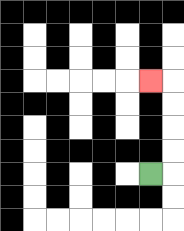{'start': '[6, 7]', 'end': '[6, 3]', 'path_directions': 'R,U,U,U,U,L', 'path_coordinates': '[[6, 7], [7, 7], [7, 6], [7, 5], [7, 4], [7, 3], [6, 3]]'}